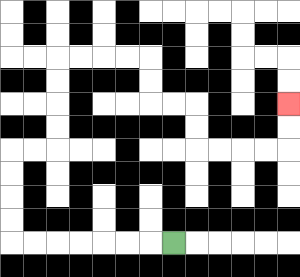{'start': '[7, 10]', 'end': '[12, 4]', 'path_directions': 'L,L,L,L,L,L,L,U,U,U,U,R,R,U,U,U,U,R,R,R,R,D,D,R,R,D,D,R,R,R,R,U,U', 'path_coordinates': '[[7, 10], [6, 10], [5, 10], [4, 10], [3, 10], [2, 10], [1, 10], [0, 10], [0, 9], [0, 8], [0, 7], [0, 6], [1, 6], [2, 6], [2, 5], [2, 4], [2, 3], [2, 2], [3, 2], [4, 2], [5, 2], [6, 2], [6, 3], [6, 4], [7, 4], [8, 4], [8, 5], [8, 6], [9, 6], [10, 6], [11, 6], [12, 6], [12, 5], [12, 4]]'}